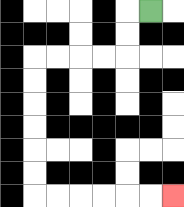{'start': '[6, 0]', 'end': '[7, 8]', 'path_directions': 'L,D,D,L,L,L,L,D,D,D,D,D,D,R,R,R,R,R,R', 'path_coordinates': '[[6, 0], [5, 0], [5, 1], [5, 2], [4, 2], [3, 2], [2, 2], [1, 2], [1, 3], [1, 4], [1, 5], [1, 6], [1, 7], [1, 8], [2, 8], [3, 8], [4, 8], [5, 8], [6, 8], [7, 8]]'}